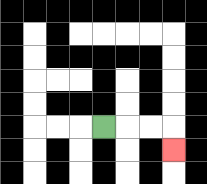{'start': '[4, 5]', 'end': '[7, 6]', 'path_directions': 'R,R,R,D', 'path_coordinates': '[[4, 5], [5, 5], [6, 5], [7, 5], [7, 6]]'}